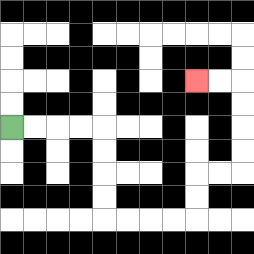{'start': '[0, 5]', 'end': '[8, 3]', 'path_directions': 'R,R,R,R,D,D,D,D,R,R,R,R,U,U,R,R,U,U,U,U,L,L', 'path_coordinates': '[[0, 5], [1, 5], [2, 5], [3, 5], [4, 5], [4, 6], [4, 7], [4, 8], [4, 9], [5, 9], [6, 9], [7, 9], [8, 9], [8, 8], [8, 7], [9, 7], [10, 7], [10, 6], [10, 5], [10, 4], [10, 3], [9, 3], [8, 3]]'}